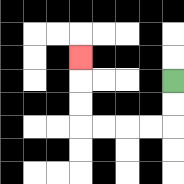{'start': '[7, 3]', 'end': '[3, 2]', 'path_directions': 'D,D,L,L,L,L,U,U,U', 'path_coordinates': '[[7, 3], [7, 4], [7, 5], [6, 5], [5, 5], [4, 5], [3, 5], [3, 4], [3, 3], [3, 2]]'}